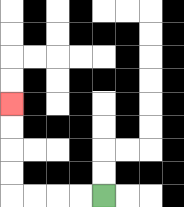{'start': '[4, 8]', 'end': '[0, 4]', 'path_directions': 'L,L,L,L,U,U,U,U', 'path_coordinates': '[[4, 8], [3, 8], [2, 8], [1, 8], [0, 8], [0, 7], [0, 6], [0, 5], [0, 4]]'}